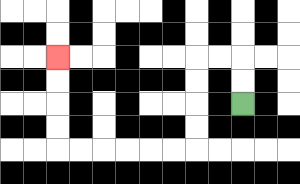{'start': '[10, 4]', 'end': '[2, 2]', 'path_directions': 'U,U,L,L,D,D,D,D,L,L,L,L,L,L,U,U,U,U', 'path_coordinates': '[[10, 4], [10, 3], [10, 2], [9, 2], [8, 2], [8, 3], [8, 4], [8, 5], [8, 6], [7, 6], [6, 6], [5, 6], [4, 6], [3, 6], [2, 6], [2, 5], [2, 4], [2, 3], [2, 2]]'}